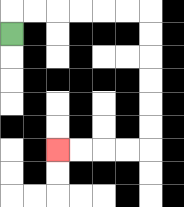{'start': '[0, 1]', 'end': '[2, 6]', 'path_directions': 'U,R,R,R,R,R,R,D,D,D,D,D,D,L,L,L,L', 'path_coordinates': '[[0, 1], [0, 0], [1, 0], [2, 0], [3, 0], [4, 0], [5, 0], [6, 0], [6, 1], [6, 2], [6, 3], [6, 4], [6, 5], [6, 6], [5, 6], [4, 6], [3, 6], [2, 6]]'}